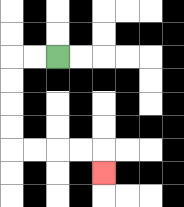{'start': '[2, 2]', 'end': '[4, 7]', 'path_directions': 'L,L,D,D,D,D,R,R,R,R,D', 'path_coordinates': '[[2, 2], [1, 2], [0, 2], [0, 3], [0, 4], [0, 5], [0, 6], [1, 6], [2, 6], [3, 6], [4, 6], [4, 7]]'}